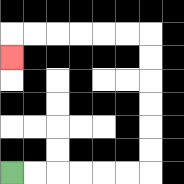{'start': '[0, 7]', 'end': '[0, 2]', 'path_directions': 'R,R,R,R,R,R,U,U,U,U,U,U,L,L,L,L,L,L,D', 'path_coordinates': '[[0, 7], [1, 7], [2, 7], [3, 7], [4, 7], [5, 7], [6, 7], [6, 6], [6, 5], [6, 4], [6, 3], [6, 2], [6, 1], [5, 1], [4, 1], [3, 1], [2, 1], [1, 1], [0, 1], [0, 2]]'}